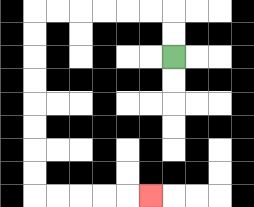{'start': '[7, 2]', 'end': '[6, 8]', 'path_directions': 'U,U,L,L,L,L,L,L,D,D,D,D,D,D,D,D,R,R,R,R,R', 'path_coordinates': '[[7, 2], [7, 1], [7, 0], [6, 0], [5, 0], [4, 0], [3, 0], [2, 0], [1, 0], [1, 1], [1, 2], [1, 3], [1, 4], [1, 5], [1, 6], [1, 7], [1, 8], [2, 8], [3, 8], [4, 8], [5, 8], [6, 8]]'}